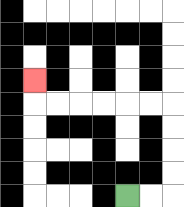{'start': '[5, 8]', 'end': '[1, 3]', 'path_directions': 'R,R,U,U,U,U,L,L,L,L,L,L,U', 'path_coordinates': '[[5, 8], [6, 8], [7, 8], [7, 7], [7, 6], [7, 5], [7, 4], [6, 4], [5, 4], [4, 4], [3, 4], [2, 4], [1, 4], [1, 3]]'}